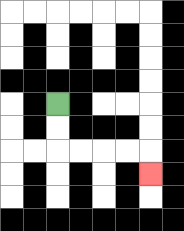{'start': '[2, 4]', 'end': '[6, 7]', 'path_directions': 'D,D,R,R,R,R,D', 'path_coordinates': '[[2, 4], [2, 5], [2, 6], [3, 6], [4, 6], [5, 6], [6, 6], [6, 7]]'}